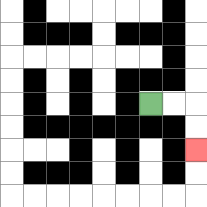{'start': '[6, 4]', 'end': '[8, 6]', 'path_directions': 'R,R,D,D', 'path_coordinates': '[[6, 4], [7, 4], [8, 4], [8, 5], [8, 6]]'}